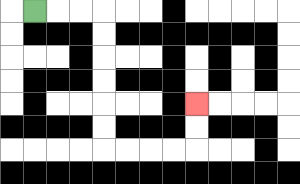{'start': '[1, 0]', 'end': '[8, 4]', 'path_directions': 'R,R,R,D,D,D,D,D,D,R,R,R,R,U,U', 'path_coordinates': '[[1, 0], [2, 0], [3, 0], [4, 0], [4, 1], [4, 2], [4, 3], [4, 4], [4, 5], [4, 6], [5, 6], [6, 6], [7, 6], [8, 6], [8, 5], [8, 4]]'}